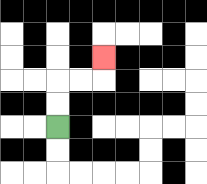{'start': '[2, 5]', 'end': '[4, 2]', 'path_directions': 'U,U,R,R,U', 'path_coordinates': '[[2, 5], [2, 4], [2, 3], [3, 3], [4, 3], [4, 2]]'}